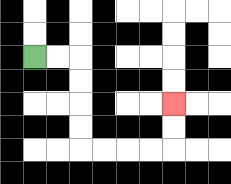{'start': '[1, 2]', 'end': '[7, 4]', 'path_directions': 'R,R,D,D,D,D,R,R,R,R,U,U', 'path_coordinates': '[[1, 2], [2, 2], [3, 2], [3, 3], [3, 4], [3, 5], [3, 6], [4, 6], [5, 6], [6, 6], [7, 6], [7, 5], [7, 4]]'}